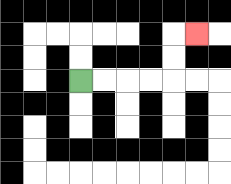{'start': '[3, 3]', 'end': '[8, 1]', 'path_directions': 'R,R,R,R,U,U,R', 'path_coordinates': '[[3, 3], [4, 3], [5, 3], [6, 3], [7, 3], [7, 2], [7, 1], [8, 1]]'}